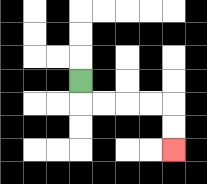{'start': '[3, 3]', 'end': '[7, 6]', 'path_directions': 'D,R,R,R,R,D,D', 'path_coordinates': '[[3, 3], [3, 4], [4, 4], [5, 4], [6, 4], [7, 4], [7, 5], [7, 6]]'}